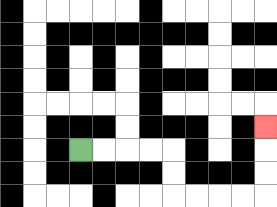{'start': '[3, 6]', 'end': '[11, 5]', 'path_directions': 'R,R,R,R,D,D,R,R,R,R,U,U,U', 'path_coordinates': '[[3, 6], [4, 6], [5, 6], [6, 6], [7, 6], [7, 7], [7, 8], [8, 8], [9, 8], [10, 8], [11, 8], [11, 7], [11, 6], [11, 5]]'}